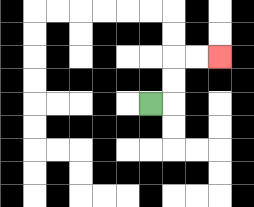{'start': '[6, 4]', 'end': '[9, 2]', 'path_directions': 'R,U,U,R,R', 'path_coordinates': '[[6, 4], [7, 4], [7, 3], [7, 2], [8, 2], [9, 2]]'}